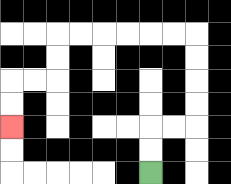{'start': '[6, 7]', 'end': '[0, 5]', 'path_directions': 'U,U,R,R,U,U,U,U,L,L,L,L,L,L,D,D,L,L,D,D', 'path_coordinates': '[[6, 7], [6, 6], [6, 5], [7, 5], [8, 5], [8, 4], [8, 3], [8, 2], [8, 1], [7, 1], [6, 1], [5, 1], [4, 1], [3, 1], [2, 1], [2, 2], [2, 3], [1, 3], [0, 3], [0, 4], [0, 5]]'}